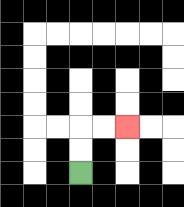{'start': '[3, 7]', 'end': '[5, 5]', 'path_directions': 'U,U,R,R', 'path_coordinates': '[[3, 7], [3, 6], [3, 5], [4, 5], [5, 5]]'}